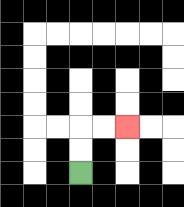{'start': '[3, 7]', 'end': '[5, 5]', 'path_directions': 'U,U,R,R', 'path_coordinates': '[[3, 7], [3, 6], [3, 5], [4, 5], [5, 5]]'}